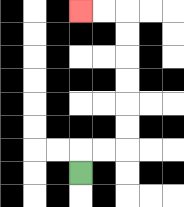{'start': '[3, 7]', 'end': '[3, 0]', 'path_directions': 'U,R,R,U,U,U,U,U,U,L,L', 'path_coordinates': '[[3, 7], [3, 6], [4, 6], [5, 6], [5, 5], [5, 4], [5, 3], [5, 2], [5, 1], [5, 0], [4, 0], [3, 0]]'}